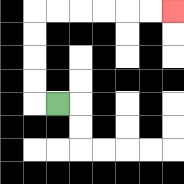{'start': '[2, 4]', 'end': '[7, 0]', 'path_directions': 'L,U,U,U,U,R,R,R,R,R,R', 'path_coordinates': '[[2, 4], [1, 4], [1, 3], [1, 2], [1, 1], [1, 0], [2, 0], [3, 0], [4, 0], [5, 0], [6, 0], [7, 0]]'}